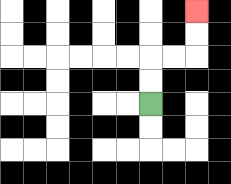{'start': '[6, 4]', 'end': '[8, 0]', 'path_directions': 'U,U,R,R,U,U', 'path_coordinates': '[[6, 4], [6, 3], [6, 2], [7, 2], [8, 2], [8, 1], [8, 0]]'}